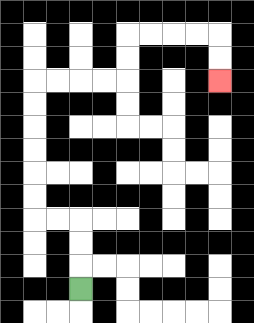{'start': '[3, 12]', 'end': '[9, 3]', 'path_directions': 'U,U,U,L,L,U,U,U,U,U,U,R,R,R,R,U,U,R,R,R,R,D,D', 'path_coordinates': '[[3, 12], [3, 11], [3, 10], [3, 9], [2, 9], [1, 9], [1, 8], [1, 7], [1, 6], [1, 5], [1, 4], [1, 3], [2, 3], [3, 3], [4, 3], [5, 3], [5, 2], [5, 1], [6, 1], [7, 1], [8, 1], [9, 1], [9, 2], [9, 3]]'}